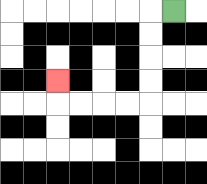{'start': '[7, 0]', 'end': '[2, 3]', 'path_directions': 'L,D,D,D,D,L,L,L,L,U', 'path_coordinates': '[[7, 0], [6, 0], [6, 1], [6, 2], [6, 3], [6, 4], [5, 4], [4, 4], [3, 4], [2, 4], [2, 3]]'}